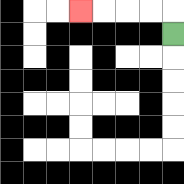{'start': '[7, 1]', 'end': '[3, 0]', 'path_directions': 'U,L,L,L,L', 'path_coordinates': '[[7, 1], [7, 0], [6, 0], [5, 0], [4, 0], [3, 0]]'}